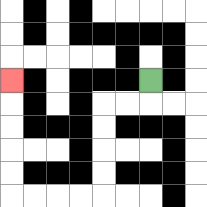{'start': '[6, 3]', 'end': '[0, 3]', 'path_directions': 'D,L,L,D,D,D,D,L,L,L,L,U,U,U,U,U', 'path_coordinates': '[[6, 3], [6, 4], [5, 4], [4, 4], [4, 5], [4, 6], [4, 7], [4, 8], [3, 8], [2, 8], [1, 8], [0, 8], [0, 7], [0, 6], [0, 5], [0, 4], [0, 3]]'}